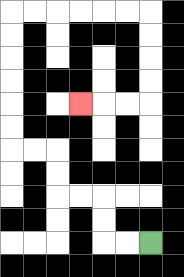{'start': '[6, 10]', 'end': '[3, 4]', 'path_directions': 'L,L,U,U,L,L,U,U,L,L,U,U,U,U,U,U,R,R,R,R,R,R,D,D,D,D,L,L,L', 'path_coordinates': '[[6, 10], [5, 10], [4, 10], [4, 9], [4, 8], [3, 8], [2, 8], [2, 7], [2, 6], [1, 6], [0, 6], [0, 5], [0, 4], [0, 3], [0, 2], [0, 1], [0, 0], [1, 0], [2, 0], [3, 0], [4, 0], [5, 0], [6, 0], [6, 1], [6, 2], [6, 3], [6, 4], [5, 4], [4, 4], [3, 4]]'}